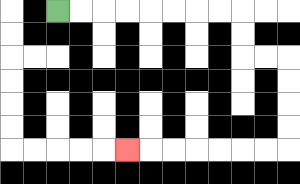{'start': '[2, 0]', 'end': '[5, 6]', 'path_directions': 'R,R,R,R,R,R,R,R,D,D,R,R,D,D,D,D,L,L,L,L,L,L,L', 'path_coordinates': '[[2, 0], [3, 0], [4, 0], [5, 0], [6, 0], [7, 0], [8, 0], [9, 0], [10, 0], [10, 1], [10, 2], [11, 2], [12, 2], [12, 3], [12, 4], [12, 5], [12, 6], [11, 6], [10, 6], [9, 6], [8, 6], [7, 6], [6, 6], [5, 6]]'}